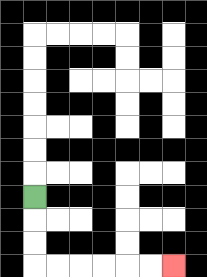{'start': '[1, 8]', 'end': '[7, 11]', 'path_directions': 'D,D,D,R,R,R,R,R,R', 'path_coordinates': '[[1, 8], [1, 9], [1, 10], [1, 11], [2, 11], [3, 11], [4, 11], [5, 11], [6, 11], [7, 11]]'}